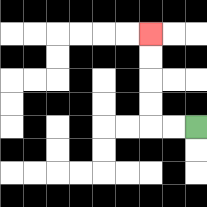{'start': '[8, 5]', 'end': '[6, 1]', 'path_directions': 'L,L,U,U,U,U', 'path_coordinates': '[[8, 5], [7, 5], [6, 5], [6, 4], [6, 3], [6, 2], [6, 1]]'}